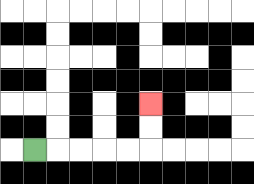{'start': '[1, 6]', 'end': '[6, 4]', 'path_directions': 'R,R,R,R,R,U,U', 'path_coordinates': '[[1, 6], [2, 6], [3, 6], [4, 6], [5, 6], [6, 6], [6, 5], [6, 4]]'}